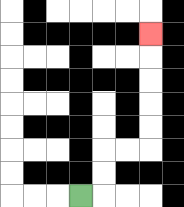{'start': '[3, 8]', 'end': '[6, 1]', 'path_directions': 'R,U,U,R,R,U,U,U,U,U', 'path_coordinates': '[[3, 8], [4, 8], [4, 7], [4, 6], [5, 6], [6, 6], [6, 5], [6, 4], [6, 3], [6, 2], [6, 1]]'}